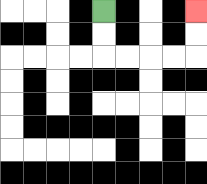{'start': '[4, 0]', 'end': '[8, 0]', 'path_directions': 'D,D,R,R,R,R,U,U', 'path_coordinates': '[[4, 0], [4, 1], [4, 2], [5, 2], [6, 2], [7, 2], [8, 2], [8, 1], [8, 0]]'}